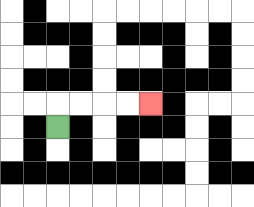{'start': '[2, 5]', 'end': '[6, 4]', 'path_directions': 'U,R,R,R,R', 'path_coordinates': '[[2, 5], [2, 4], [3, 4], [4, 4], [5, 4], [6, 4]]'}